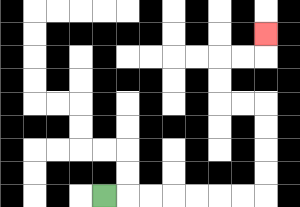{'start': '[4, 8]', 'end': '[11, 1]', 'path_directions': 'R,R,R,R,R,R,R,U,U,U,U,L,L,U,U,R,R,U', 'path_coordinates': '[[4, 8], [5, 8], [6, 8], [7, 8], [8, 8], [9, 8], [10, 8], [11, 8], [11, 7], [11, 6], [11, 5], [11, 4], [10, 4], [9, 4], [9, 3], [9, 2], [10, 2], [11, 2], [11, 1]]'}